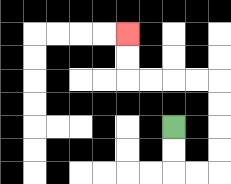{'start': '[7, 5]', 'end': '[5, 1]', 'path_directions': 'D,D,R,R,U,U,U,U,L,L,L,L,U,U', 'path_coordinates': '[[7, 5], [7, 6], [7, 7], [8, 7], [9, 7], [9, 6], [9, 5], [9, 4], [9, 3], [8, 3], [7, 3], [6, 3], [5, 3], [5, 2], [5, 1]]'}